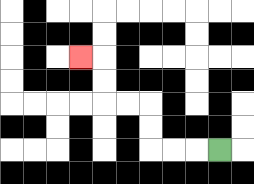{'start': '[9, 6]', 'end': '[3, 2]', 'path_directions': 'L,L,L,U,U,L,L,U,U,L', 'path_coordinates': '[[9, 6], [8, 6], [7, 6], [6, 6], [6, 5], [6, 4], [5, 4], [4, 4], [4, 3], [4, 2], [3, 2]]'}